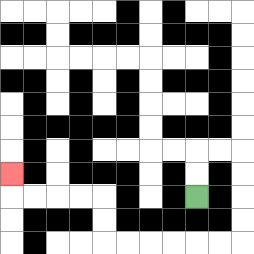{'start': '[8, 8]', 'end': '[0, 7]', 'path_directions': 'U,U,R,R,D,D,D,D,L,L,L,L,L,L,U,U,L,L,L,L,U', 'path_coordinates': '[[8, 8], [8, 7], [8, 6], [9, 6], [10, 6], [10, 7], [10, 8], [10, 9], [10, 10], [9, 10], [8, 10], [7, 10], [6, 10], [5, 10], [4, 10], [4, 9], [4, 8], [3, 8], [2, 8], [1, 8], [0, 8], [0, 7]]'}